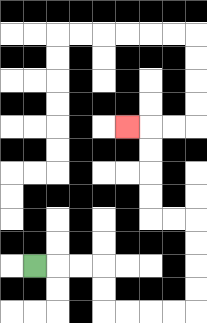{'start': '[1, 11]', 'end': '[5, 5]', 'path_directions': 'R,R,R,D,D,R,R,R,R,U,U,U,U,L,L,U,U,U,U,L', 'path_coordinates': '[[1, 11], [2, 11], [3, 11], [4, 11], [4, 12], [4, 13], [5, 13], [6, 13], [7, 13], [8, 13], [8, 12], [8, 11], [8, 10], [8, 9], [7, 9], [6, 9], [6, 8], [6, 7], [6, 6], [6, 5], [5, 5]]'}